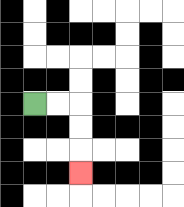{'start': '[1, 4]', 'end': '[3, 7]', 'path_directions': 'R,R,D,D,D', 'path_coordinates': '[[1, 4], [2, 4], [3, 4], [3, 5], [3, 6], [3, 7]]'}